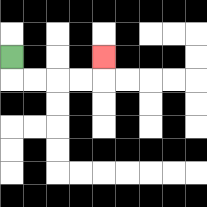{'start': '[0, 2]', 'end': '[4, 2]', 'path_directions': 'D,R,R,R,R,U', 'path_coordinates': '[[0, 2], [0, 3], [1, 3], [2, 3], [3, 3], [4, 3], [4, 2]]'}